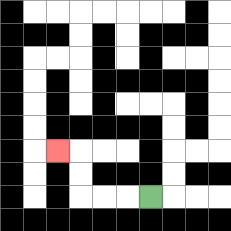{'start': '[6, 8]', 'end': '[2, 6]', 'path_directions': 'L,L,L,U,U,L', 'path_coordinates': '[[6, 8], [5, 8], [4, 8], [3, 8], [3, 7], [3, 6], [2, 6]]'}